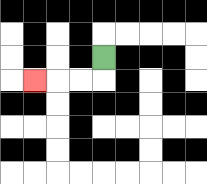{'start': '[4, 2]', 'end': '[1, 3]', 'path_directions': 'D,L,L,L', 'path_coordinates': '[[4, 2], [4, 3], [3, 3], [2, 3], [1, 3]]'}